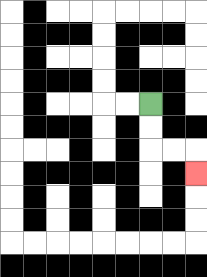{'start': '[6, 4]', 'end': '[8, 7]', 'path_directions': 'D,D,R,R,D', 'path_coordinates': '[[6, 4], [6, 5], [6, 6], [7, 6], [8, 6], [8, 7]]'}